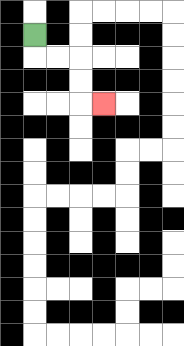{'start': '[1, 1]', 'end': '[4, 4]', 'path_directions': 'D,R,R,D,D,R', 'path_coordinates': '[[1, 1], [1, 2], [2, 2], [3, 2], [3, 3], [3, 4], [4, 4]]'}